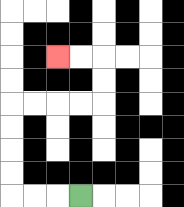{'start': '[3, 8]', 'end': '[2, 2]', 'path_directions': 'L,L,L,U,U,U,U,R,R,R,R,U,U,L,L', 'path_coordinates': '[[3, 8], [2, 8], [1, 8], [0, 8], [0, 7], [0, 6], [0, 5], [0, 4], [1, 4], [2, 4], [3, 4], [4, 4], [4, 3], [4, 2], [3, 2], [2, 2]]'}